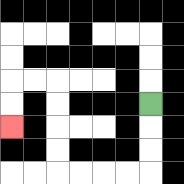{'start': '[6, 4]', 'end': '[0, 5]', 'path_directions': 'D,D,D,L,L,L,L,U,U,U,U,L,L,D,D', 'path_coordinates': '[[6, 4], [6, 5], [6, 6], [6, 7], [5, 7], [4, 7], [3, 7], [2, 7], [2, 6], [2, 5], [2, 4], [2, 3], [1, 3], [0, 3], [0, 4], [0, 5]]'}